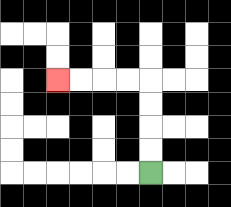{'start': '[6, 7]', 'end': '[2, 3]', 'path_directions': 'U,U,U,U,L,L,L,L', 'path_coordinates': '[[6, 7], [6, 6], [6, 5], [6, 4], [6, 3], [5, 3], [4, 3], [3, 3], [2, 3]]'}